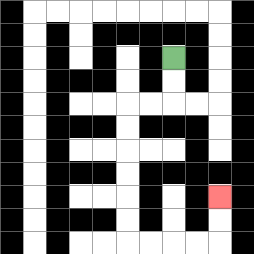{'start': '[7, 2]', 'end': '[9, 8]', 'path_directions': 'D,D,L,L,D,D,D,D,D,D,R,R,R,R,U,U', 'path_coordinates': '[[7, 2], [7, 3], [7, 4], [6, 4], [5, 4], [5, 5], [5, 6], [5, 7], [5, 8], [5, 9], [5, 10], [6, 10], [7, 10], [8, 10], [9, 10], [9, 9], [9, 8]]'}